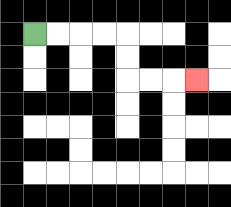{'start': '[1, 1]', 'end': '[8, 3]', 'path_directions': 'R,R,R,R,D,D,R,R,R', 'path_coordinates': '[[1, 1], [2, 1], [3, 1], [4, 1], [5, 1], [5, 2], [5, 3], [6, 3], [7, 3], [8, 3]]'}